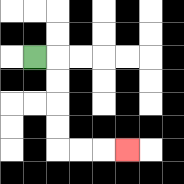{'start': '[1, 2]', 'end': '[5, 6]', 'path_directions': 'R,D,D,D,D,R,R,R', 'path_coordinates': '[[1, 2], [2, 2], [2, 3], [2, 4], [2, 5], [2, 6], [3, 6], [4, 6], [5, 6]]'}